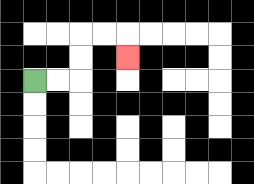{'start': '[1, 3]', 'end': '[5, 2]', 'path_directions': 'R,R,U,U,R,R,D', 'path_coordinates': '[[1, 3], [2, 3], [3, 3], [3, 2], [3, 1], [4, 1], [5, 1], [5, 2]]'}